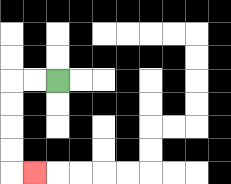{'start': '[2, 3]', 'end': '[1, 7]', 'path_directions': 'L,L,D,D,D,D,R', 'path_coordinates': '[[2, 3], [1, 3], [0, 3], [0, 4], [0, 5], [0, 6], [0, 7], [1, 7]]'}